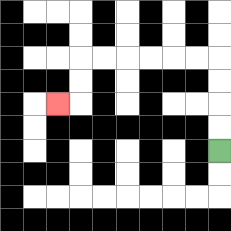{'start': '[9, 6]', 'end': '[2, 4]', 'path_directions': 'U,U,U,U,L,L,L,L,L,L,D,D,L', 'path_coordinates': '[[9, 6], [9, 5], [9, 4], [9, 3], [9, 2], [8, 2], [7, 2], [6, 2], [5, 2], [4, 2], [3, 2], [3, 3], [3, 4], [2, 4]]'}